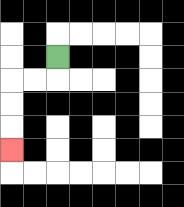{'start': '[2, 2]', 'end': '[0, 6]', 'path_directions': 'D,L,L,D,D,D', 'path_coordinates': '[[2, 2], [2, 3], [1, 3], [0, 3], [0, 4], [0, 5], [0, 6]]'}